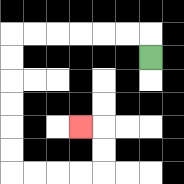{'start': '[6, 2]', 'end': '[3, 5]', 'path_directions': 'U,L,L,L,L,L,L,D,D,D,D,D,D,R,R,R,R,U,U,L', 'path_coordinates': '[[6, 2], [6, 1], [5, 1], [4, 1], [3, 1], [2, 1], [1, 1], [0, 1], [0, 2], [0, 3], [0, 4], [0, 5], [0, 6], [0, 7], [1, 7], [2, 7], [3, 7], [4, 7], [4, 6], [4, 5], [3, 5]]'}